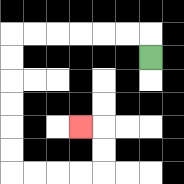{'start': '[6, 2]', 'end': '[3, 5]', 'path_directions': 'U,L,L,L,L,L,L,D,D,D,D,D,D,R,R,R,R,U,U,L', 'path_coordinates': '[[6, 2], [6, 1], [5, 1], [4, 1], [3, 1], [2, 1], [1, 1], [0, 1], [0, 2], [0, 3], [0, 4], [0, 5], [0, 6], [0, 7], [1, 7], [2, 7], [3, 7], [4, 7], [4, 6], [4, 5], [3, 5]]'}